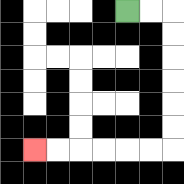{'start': '[5, 0]', 'end': '[1, 6]', 'path_directions': 'R,R,D,D,D,D,D,D,L,L,L,L,L,L', 'path_coordinates': '[[5, 0], [6, 0], [7, 0], [7, 1], [7, 2], [7, 3], [7, 4], [7, 5], [7, 6], [6, 6], [5, 6], [4, 6], [3, 6], [2, 6], [1, 6]]'}